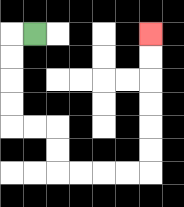{'start': '[1, 1]', 'end': '[6, 1]', 'path_directions': 'L,D,D,D,D,R,R,D,D,R,R,R,R,U,U,U,U,U,U', 'path_coordinates': '[[1, 1], [0, 1], [0, 2], [0, 3], [0, 4], [0, 5], [1, 5], [2, 5], [2, 6], [2, 7], [3, 7], [4, 7], [5, 7], [6, 7], [6, 6], [6, 5], [6, 4], [6, 3], [6, 2], [6, 1]]'}